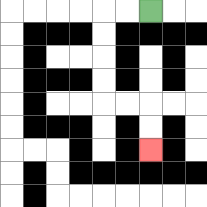{'start': '[6, 0]', 'end': '[6, 6]', 'path_directions': 'L,L,D,D,D,D,R,R,D,D', 'path_coordinates': '[[6, 0], [5, 0], [4, 0], [4, 1], [4, 2], [4, 3], [4, 4], [5, 4], [6, 4], [6, 5], [6, 6]]'}